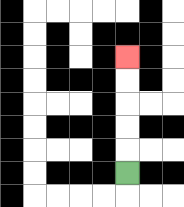{'start': '[5, 7]', 'end': '[5, 2]', 'path_directions': 'U,U,U,U,U', 'path_coordinates': '[[5, 7], [5, 6], [5, 5], [5, 4], [5, 3], [5, 2]]'}